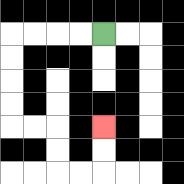{'start': '[4, 1]', 'end': '[4, 5]', 'path_directions': 'L,L,L,L,D,D,D,D,R,R,D,D,R,R,U,U', 'path_coordinates': '[[4, 1], [3, 1], [2, 1], [1, 1], [0, 1], [0, 2], [0, 3], [0, 4], [0, 5], [1, 5], [2, 5], [2, 6], [2, 7], [3, 7], [4, 7], [4, 6], [4, 5]]'}